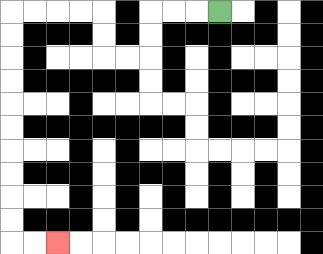{'start': '[9, 0]', 'end': '[2, 10]', 'path_directions': 'L,L,L,D,D,L,L,U,U,L,L,L,L,D,D,D,D,D,D,D,D,D,D,R,R', 'path_coordinates': '[[9, 0], [8, 0], [7, 0], [6, 0], [6, 1], [6, 2], [5, 2], [4, 2], [4, 1], [4, 0], [3, 0], [2, 0], [1, 0], [0, 0], [0, 1], [0, 2], [0, 3], [0, 4], [0, 5], [0, 6], [0, 7], [0, 8], [0, 9], [0, 10], [1, 10], [2, 10]]'}